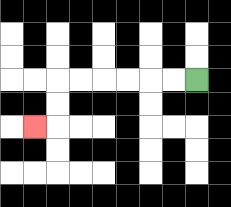{'start': '[8, 3]', 'end': '[1, 5]', 'path_directions': 'L,L,L,L,L,L,D,D,L', 'path_coordinates': '[[8, 3], [7, 3], [6, 3], [5, 3], [4, 3], [3, 3], [2, 3], [2, 4], [2, 5], [1, 5]]'}